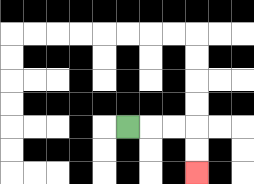{'start': '[5, 5]', 'end': '[8, 7]', 'path_directions': 'R,R,R,D,D', 'path_coordinates': '[[5, 5], [6, 5], [7, 5], [8, 5], [8, 6], [8, 7]]'}